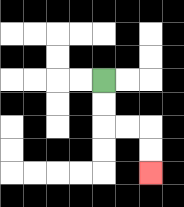{'start': '[4, 3]', 'end': '[6, 7]', 'path_directions': 'D,D,R,R,D,D', 'path_coordinates': '[[4, 3], [4, 4], [4, 5], [5, 5], [6, 5], [6, 6], [6, 7]]'}